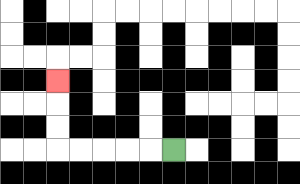{'start': '[7, 6]', 'end': '[2, 3]', 'path_directions': 'L,L,L,L,L,U,U,U', 'path_coordinates': '[[7, 6], [6, 6], [5, 6], [4, 6], [3, 6], [2, 6], [2, 5], [2, 4], [2, 3]]'}